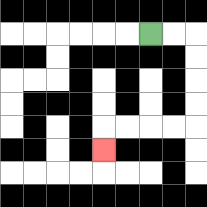{'start': '[6, 1]', 'end': '[4, 6]', 'path_directions': 'R,R,D,D,D,D,L,L,L,L,D', 'path_coordinates': '[[6, 1], [7, 1], [8, 1], [8, 2], [8, 3], [8, 4], [8, 5], [7, 5], [6, 5], [5, 5], [4, 5], [4, 6]]'}